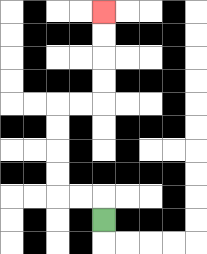{'start': '[4, 9]', 'end': '[4, 0]', 'path_directions': 'U,L,L,U,U,U,U,R,R,U,U,U,U', 'path_coordinates': '[[4, 9], [4, 8], [3, 8], [2, 8], [2, 7], [2, 6], [2, 5], [2, 4], [3, 4], [4, 4], [4, 3], [4, 2], [4, 1], [4, 0]]'}